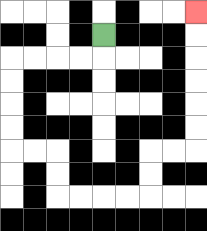{'start': '[4, 1]', 'end': '[8, 0]', 'path_directions': 'D,L,L,L,L,D,D,D,D,R,R,D,D,R,R,R,R,U,U,R,R,U,U,U,U,U,U', 'path_coordinates': '[[4, 1], [4, 2], [3, 2], [2, 2], [1, 2], [0, 2], [0, 3], [0, 4], [0, 5], [0, 6], [1, 6], [2, 6], [2, 7], [2, 8], [3, 8], [4, 8], [5, 8], [6, 8], [6, 7], [6, 6], [7, 6], [8, 6], [8, 5], [8, 4], [8, 3], [8, 2], [8, 1], [8, 0]]'}